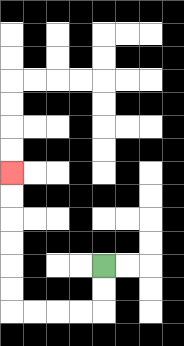{'start': '[4, 11]', 'end': '[0, 7]', 'path_directions': 'D,D,L,L,L,L,U,U,U,U,U,U', 'path_coordinates': '[[4, 11], [4, 12], [4, 13], [3, 13], [2, 13], [1, 13], [0, 13], [0, 12], [0, 11], [0, 10], [0, 9], [0, 8], [0, 7]]'}